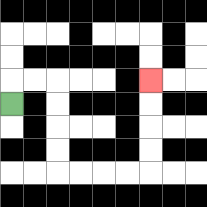{'start': '[0, 4]', 'end': '[6, 3]', 'path_directions': 'U,R,R,D,D,D,D,R,R,R,R,U,U,U,U', 'path_coordinates': '[[0, 4], [0, 3], [1, 3], [2, 3], [2, 4], [2, 5], [2, 6], [2, 7], [3, 7], [4, 7], [5, 7], [6, 7], [6, 6], [6, 5], [6, 4], [6, 3]]'}